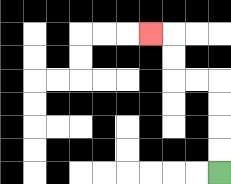{'start': '[9, 7]', 'end': '[6, 1]', 'path_directions': 'U,U,U,U,L,L,U,U,L', 'path_coordinates': '[[9, 7], [9, 6], [9, 5], [9, 4], [9, 3], [8, 3], [7, 3], [7, 2], [7, 1], [6, 1]]'}